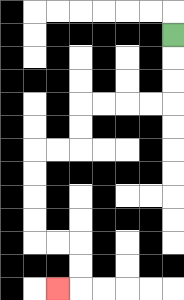{'start': '[7, 1]', 'end': '[2, 12]', 'path_directions': 'D,D,D,L,L,L,L,D,D,L,L,D,D,D,D,R,R,D,D,L', 'path_coordinates': '[[7, 1], [7, 2], [7, 3], [7, 4], [6, 4], [5, 4], [4, 4], [3, 4], [3, 5], [3, 6], [2, 6], [1, 6], [1, 7], [1, 8], [1, 9], [1, 10], [2, 10], [3, 10], [3, 11], [3, 12], [2, 12]]'}